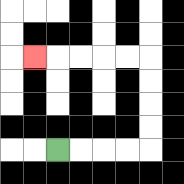{'start': '[2, 6]', 'end': '[1, 2]', 'path_directions': 'R,R,R,R,U,U,U,U,L,L,L,L,L', 'path_coordinates': '[[2, 6], [3, 6], [4, 6], [5, 6], [6, 6], [6, 5], [6, 4], [6, 3], [6, 2], [5, 2], [4, 2], [3, 2], [2, 2], [1, 2]]'}